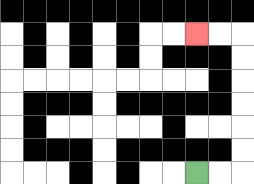{'start': '[8, 7]', 'end': '[8, 1]', 'path_directions': 'R,R,U,U,U,U,U,U,L,L', 'path_coordinates': '[[8, 7], [9, 7], [10, 7], [10, 6], [10, 5], [10, 4], [10, 3], [10, 2], [10, 1], [9, 1], [8, 1]]'}